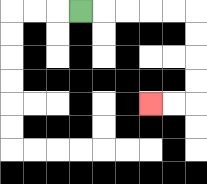{'start': '[3, 0]', 'end': '[6, 4]', 'path_directions': 'R,R,R,R,R,D,D,D,D,L,L', 'path_coordinates': '[[3, 0], [4, 0], [5, 0], [6, 0], [7, 0], [8, 0], [8, 1], [8, 2], [8, 3], [8, 4], [7, 4], [6, 4]]'}